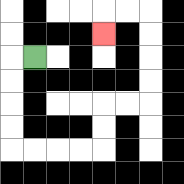{'start': '[1, 2]', 'end': '[4, 1]', 'path_directions': 'L,D,D,D,D,R,R,R,R,U,U,R,R,U,U,U,U,L,L,D', 'path_coordinates': '[[1, 2], [0, 2], [0, 3], [0, 4], [0, 5], [0, 6], [1, 6], [2, 6], [3, 6], [4, 6], [4, 5], [4, 4], [5, 4], [6, 4], [6, 3], [6, 2], [6, 1], [6, 0], [5, 0], [4, 0], [4, 1]]'}